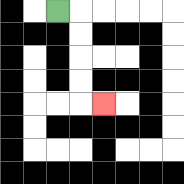{'start': '[2, 0]', 'end': '[4, 4]', 'path_directions': 'R,D,D,D,D,R', 'path_coordinates': '[[2, 0], [3, 0], [3, 1], [3, 2], [3, 3], [3, 4], [4, 4]]'}